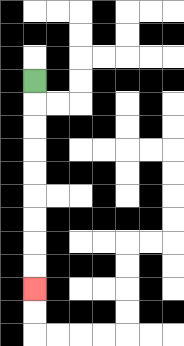{'start': '[1, 3]', 'end': '[1, 12]', 'path_directions': 'D,D,D,D,D,D,D,D,D', 'path_coordinates': '[[1, 3], [1, 4], [1, 5], [1, 6], [1, 7], [1, 8], [1, 9], [1, 10], [1, 11], [1, 12]]'}